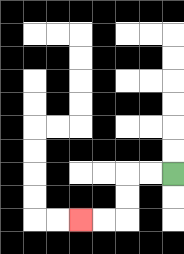{'start': '[7, 7]', 'end': '[3, 9]', 'path_directions': 'L,L,D,D,L,L', 'path_coordinates': '[[7, 7], [6, 7], [5, 7], [5, 8], [5, 9], [4, 9], [3, 9]]'}